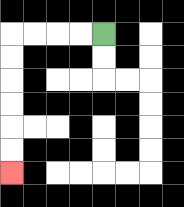{'start': '[4, 1]', 'end': '[0, 7]', 'path_directions': 'L,L,L,L,D,D,D,D,D,D', 'path_coordinates': '[[4, 1], [3, 1], [2, 1], [1, 1], [0, 1], [0, 2], [0, 3], [0, 4], [0, 5], [0, 6], [0, 7]]'}